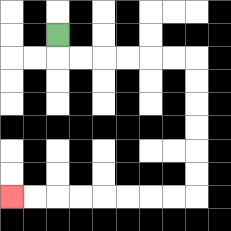{'start': '[2, 1]', 'end': '[0, 8]', 'path_directions': 'D,R,R,R,R,R,R,D,D,D,D,D,D,L,L,L,L,L,L,L,L', 'path_coordinates': '[[2, 1], [2, 2], [3, 2], [4, 2], [5, 2], [6, 2], [7, 2], [8, 2], [8, 3], [8, 4], [8, 5], [8, 6], [8, 7], [8, 8], [7, 8], [6, 8], [5, 8], [4, 8], [3, 8], [2, 8], [1, 8], [0, 8]]'}